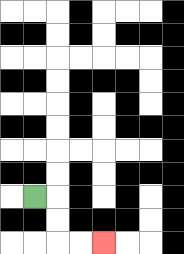{'start': '[1, 8]', 'end': '[4, 10]', 'path_directions': 'R,D,D,R,R', 'path_coordinates': '[[1, 8], [2, 8], [2, 9], [2, 10], [3, 10], [4, 10]]'}